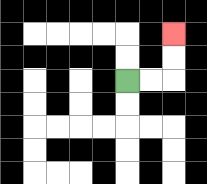{'start': '[5, 3]', 'end': '[7, 1]', 'path_directions': 'R,R,U,U', 'path_coordinates': '[[5, 3], [6, 3], [7, 3], [7, 2], [7, 1]]'}